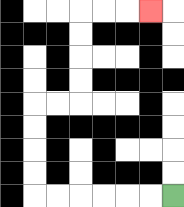{'start': '[7, 8]', 'end': '[6, 0]', 'path_directions': 'L,L,L,L,L,L,U,U,U,U,R,R,U,U,U,U,R,R,R', 'path_coordinates': '[[7, 8], [6, 8], [5, 8], [4, 8], [3, 8], [2, 8], [1, 8], [1, 7], [1, 6], [1, 5], [1, 4], [2, 4], [3, 4], [3, 3], [3, 2], [3, 1], [3, 0], [4, 0], [5, 0], [6, 0]]'}